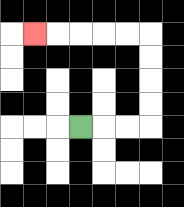{'start': '[3, 5]', 'end': '[1, 1]', 'path_directions': 'R,R,R,U,U,U,U,L,L,L,L,L', 'path_coordinates': '[[3, 5], [4, 5], [5, 5], [6, 5], [6, 4], [6, 3], [6, 2], [6, 1], [5, 1], [4, 1], [3, 1], [2, 1], [1, 1]]'}